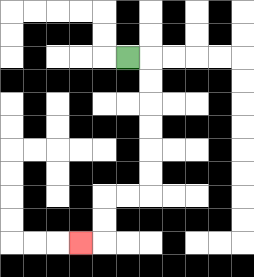{'start': '[5, 2]', 'end': '[3, 10]', 'path_directions': 'R,D,D,D,D,D,D,L,L,D,D,L', 'path_coordinates': '[[5, 2], [6, 2], [6, 3], [6, 4], [6, 5], [6, 6], [6, 7], [6, 8], [5, 8], [4, 8], [4, 9], [4, 10], [3, 10]]'}